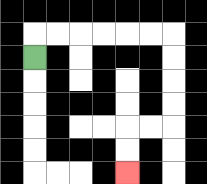{'start': '[1, 2]', 'end': '[5, 7]', 'path_directions': 'U,R,R,R,R,R,R,D,D,D,D,L,L,D,D', 'path_coordinates': '[[1, 2], [1, 1], [2, 1], [3, 1], [4, 1], [5, 1], [6, 1], [7, 1], [7, 2], [7, 3], [7, 4], [7, 5], [6, 5], [5, 5], [5, 6], [5, 7]]'}